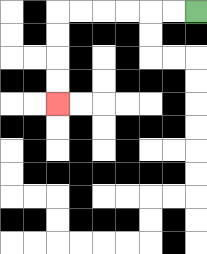{'start': '[8, 0]', 'end': '[2, 4]', 'path_directions': 'L,L,L,L,L,L,D,D,D,D', 'path_coordinates': '[[8, 0], [7, 0], [6, 0], [5, 0], [4, 0], [3, 0], [2, 0], [2, 1], [2, 2], [2, 3], [2, 4]]'}